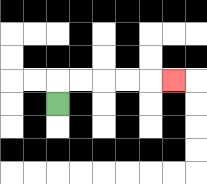{'start': '[2, 4]', 'end': '[7, 3]', 'path_directions': 'U,R,R,R,R,R', 'path_coordinates': '[[2, 4], [2, 3], [3, 3], [4, 3], [5, 3], [6, 3], [7, 3]]'}